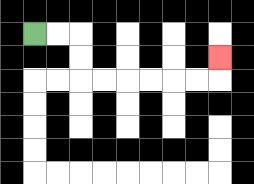{'start': '[1, 1]', 'end': '[9, 2]', 'path_directions': 'R,R,D,D,R,R,R,R,R,R,U', 'path_coordinates': '[[1, 1], [2, 1], [3, 1], [3, 2], [3, 3], [4, 3], [5, 3], [6, 3], [7, 3], [8, 3], [9, 3], [9, 2]]'}